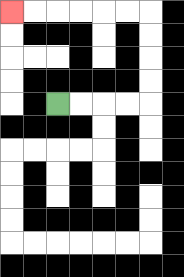{'start': '[2, 4]', 'end': '[0, 0]', 'path_directions': 'R,R,R,R,U,U,U,U,L,L,L,L,L,L', 'path_coordinates': '[[2, 4], [3, 4], [4, 4], [5, 4], [6, 4], [6, 3], [6, 2], [6, 1], [6, 0], [5, 0], [4, 0], [3, 0], [2, 0], [1, 0], [0, 0]]'}